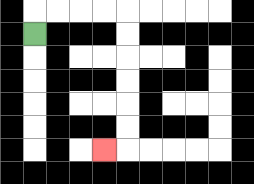{'start': '[1, 1]', 'end': '[4, 6]', 'path_directions': 'U,R,R,R,R,D,D,D,D,D,D,L', 'path_coordinates': '[[1, 1], [1, 0], [2, 0], [3, 0], [4, 0], [5, 0], [5, 1], [5, 2], [5, 3], [5, 4], [5, 5], [5, 6], [4, 6]]'}